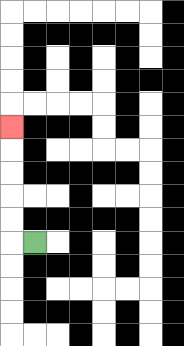{'start': '[1, 10]', 'end': '[0, 5]', 'path_directions': 'L,U,U,U,U,U', 'path_coordinates': '[[1, 10], [0, 10], [0, 9], [0, 8], [0, 7], [0, 6], [0, 5]]'}